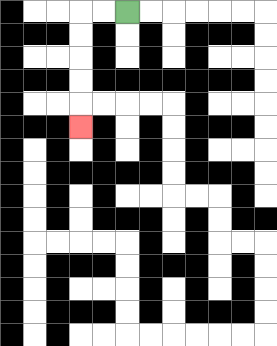{'start': '[5, 0]', 'end': '[3, 5]', 'path_directions': 'L,L,D,D,D,D,D', 'path_coordinates': '[[5, 0], [4, 0], [3, 0], [3, 1], [3, 2], [3, 3], [3, 4], [3, 5]]'}